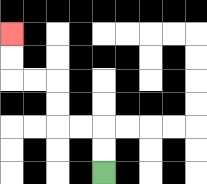{'start': '[4, 7]', 'end': '[0, 1]', 'path_directions': 'U,U,L,L,U,U,L,L,U,U', 'path_coordinates': '[[4, 7], [4, 6], [4, 5], [3, 5], [2, 5], [2, 4], [2, 3], [1, 3], [0, 3], [0, 2], [0, 1]]'}